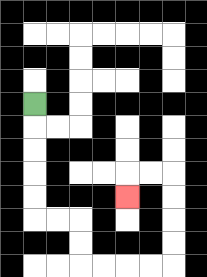{'start': '[1, 4]', 'end': '[5, 8]', 'path_directions': 'D,D,D,D,D,R,R,D,D,R,R,R,R,U,U,U,U,L,L,D', 'path_coordinates': '[[1, 4], [1, 5], [1, 6], [1, 7], [1, 8], [1, 9], [2, 9], [3, 9], [3, 10], [3, 11], [4, 11], [5, 11], [6, 11], [7, 11], [7, 10], [7, 9], [7, 8], [7, 7], [6, 7], [5, 7], [5, 8]]'}